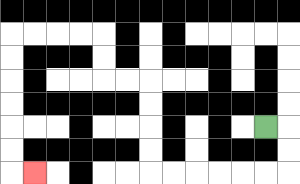{'start': '[11, 5]', 'end': '[1, 7]', 'path_directions': 'R,D,D,L,L,L,L,L,L,U,U,U,U,L,L,U,U,L,L,L,L,D,D,D,D,D,D,R', 'path_coordinates': '[[11, 5], [12, 5], [12, 6], [12, 7], [11, 7], [10, 7], [9, 7], [8, 7], [7, 7], [6, 7], [6, 6], [6, 5], [6, 4], [6, 3], [5, 3], [4, 3], [4, 2], [4, 1], [3, 1], [2, 1], [1, 1], [0, 1], [0, 2], [0, 3], [0, 4], [0, 5], [0, 6], [0, 7], [1, 7]]'}